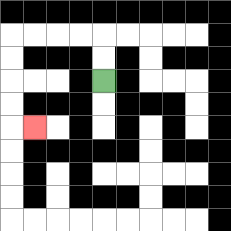{'start': '[4, 3]', 'end': '[1, 5]', 'path_directions': 'U,U,L,L,L,L,D,D,D,D,R', 'path_coordinates': '[[4, 3], [4, 2], [4, 1], [3, 1], [2, 1], [1, 1], [0, 1], [0, 2], [0, 3], [0, 4], [0, 5], [1, 5]]'}